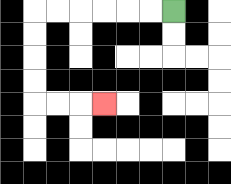{'start': '[7, 0]', 'end': '[4, 4]', 'path_directions': 'L,L,L,L,L,L,D,D,D,D,R,R,R', 'path_coordinates': '[[7, 0], [6, 0], [5, 0], [4, 0], [3, 0], [2, 0], [1, 0], [1, 1], [1, 2], [1, 3], [1, 4], [2, 4], [3, 4], [4, 4]]'}